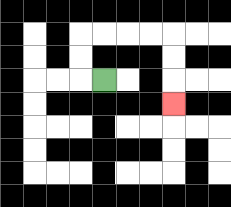{'start': '[4, 3]', 'end': '[7, 4]', 'path_directions': 'L,U,U,R,R,R,R,D,D,D', 'path_coordinates': '[[4, 3], [3, 3], [3, 2], [3, 1], [4, 1], [5, 1], [6, 1], [7, 1], [7, 2], [7, 3], [7, 4]]'}